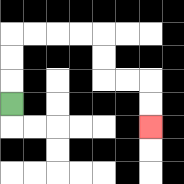{'start': '[0, 4]', 'end': '[6, 5]', 'path_directions': 'U,U,U,R,R,R,R,D,D,R,R,D,D', 'path_coordinates': '[[0, 4], [0, 3], [0, 2], [0, 1], [1, 1], [2, 1], [3, 1], [4, 1], [4, 2], [4, 3], [5, 3], [6, 3], [6, 4], [6, 5]]'}